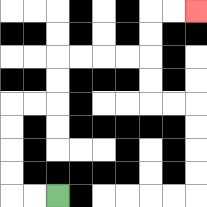{'start': '[2, 8]', 'end': '[8, 0]', 'path_directions': 'L,L,U,U,U,U,R,R,U,U,R,R,R,R,U,U,R,R', 'path_coordinates': '[[2, 8], [1, 8], [0, 8], [0, 7], [0, 6], [0, 5], [0, 4], [1, 4], [2, 4], [2, 3], [2, 2], [3, 2], [4, 2], [5, 2], [6, 2], [6, 1], [6, 0], [7, 0], [8, 0]]'}